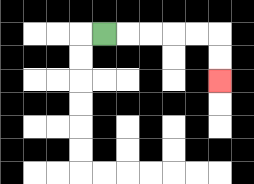{'start': '[4, 1]', 'end': '[9, 3]', 'path_directions': 'R,R,R,R,R,D,D', 'path_coordinates': '[[4, 1], [5, 1], [6, 1], [7, 1], [8, 1], [9, 1], [9, 2], [9, 3]]'}